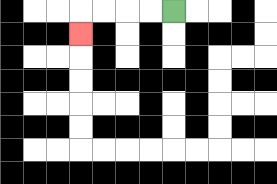{'start': '[7, 0]', 'end': '[3, 1]', 'path_directions': 'L,L,L,L,D', 'path_coordinates': '[[7, 0], [6, 0], [5, 0], [4, 0], [3, 0], [3, 1]]'}